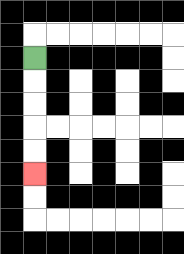{'start': '[1, 2]', 'end': '[1, 7]', 'path_directions': 'D,D,D,D,D', 'path_coordinates': '[[1, 2], [1, 3], [1, 4], [1, 5], [1, 6], [1, 7]]'}